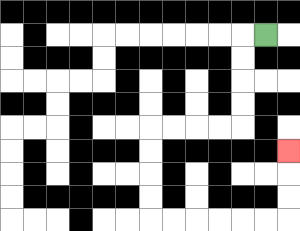{'start': '[11, 1]', 'end': '[12, 6]', 'path_directions': 'L,D,D,D,D,L,L,L,L,D,D,D,D,R,R,R,R,R,R,U,U,U', 'path_coordinates': '[[11, 1], [10, 1], [10, 2], [10, 3], [10, 4], [10, 5], [9, 5], [8, 5], [7, 5], [6, 5], [6, 6], [6, 7], [6, 8], [6, 9], [7, 9], [8, 9], [9, 9], [10, 9], [11, 9], [12, 9], [12, 8], [12, 7], [12, 6]]'}